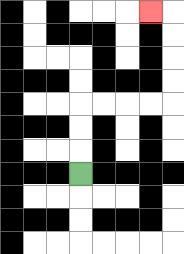{'start': '[3, 7]', 'end': '[6, 0]', 'path_directions': 'U,U,U,R,R,R,R,U,U,U,U,L', 'path_coordinates': '[[3, 7], [3, 6], [3, 5], [3, 4], [4, 4], [5, 4], [6, 4], [7, 4], [7, 3], [7, 2], [7, 1], [7, 0], [6, 0]]'}